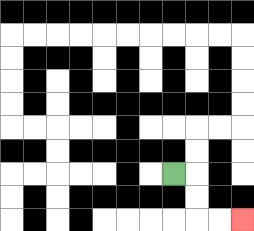{'start': '[7, 7]', 'end': '[10, 9]', 'path_directions': 'R,D,D,R,R', 'path_coordinates': '[[7, 7], [8, 7], [8, 8], [8, 9], [9, 9], [10, 9]]'}